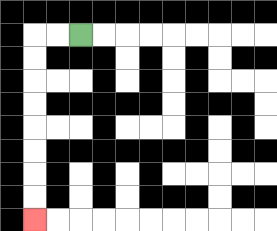{'start': '[3, 1]', 'end': '[1, 9]', 'path_directions': 'L,L,D,D,D,D,D,D,D,D', 'path_coordinates': '[[3, 1], [2, 1], [1, 1], [1, 2], [1, 3], [1, 4], [1, 5], [1, 6], [1, 7], [1, 8], [1, 9]]'}